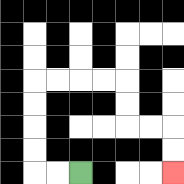{'start': '[3, 7]', 'end': '[7, 7]', 'path_directions': 'L,L,U,U,U,U,R,R,R,R,D,D,R,R,D,D', 'path_coordinates': '[[3, 7], [2, 7], [1, 7], [1, 6], [1, 5], [1, 4], [1, 3], [2, 3], [3, 3], [4, 3], [5, 3], [5, 4], [5, 5], [6, 5], [7, 5], [7, 6], [7, 7]]'}